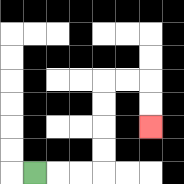{'start': '[1, 7]', 'end': '[6, 5]', 'path_directions': 'R,R,R,U,U,U,U,R,R,D,D', 'path_coordinates': '[[1, 7], [2, 7], [3, 7], [4, 7], [4, 6], [4, 5], [4, 4], [4, 3], [5, 3], [6, 3], [6, 4], [6, 5]]'}